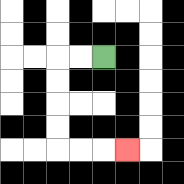{'start': '[4, 2]', 'end': '[5, 6]', 'path_directions': 'L,L,D,D,D,D,R,R,R', 'path_coordinates': '[[4, 2], [3, 2], [2, 2], [2, 3], [2, 4], [2, 5], [2, 6], [3, 6], [4, 6], [5, 6]]'}